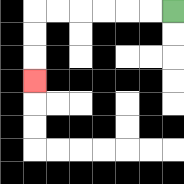{'start': '[7, 0]', 'end': '[1, 3]', 'path_directions': 'L,L,L,L,L,L,D,D,D', 'path_coordinates': '[[7, 0], [6, 0], [5, 0], [4, 0], [3, 0], [2, 0], [1, 0], [1, 1], [1, 2], [1, 3]]'}